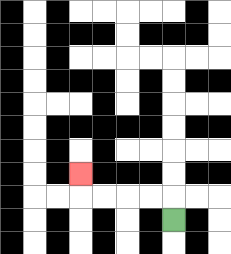{'start': '[7, 9]', 'end': '[3, 7]', 'path_directions': 'U,L,L,L,L,U', 'path_coordinates': '[[7, 9], [7, 8], [6, 8], [5, 8], [4, 8], [3, 8], [3, 7]]'}